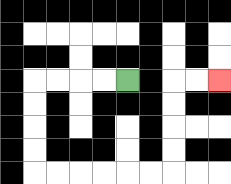{'start': '[5, 3]', 'end': '[9, 3]', 'path_directions': 'L,L,L,L,D,D,D,D,R,R,R,R,R,R,U,U,U,U,R,R', 'path_coordinates': '[[5, 3], [4, 3], [3, 3], [2, 3], [1, 3], [1, 4], [1, 5], [1, 6], [1, 7], [2, 7], [3, 7], [4, 7], [5, 7], [6, 7], [7, 7], [7, 6], [7, 5], [7, 4], [7, 3], [8, 3], [9, 3]]'}